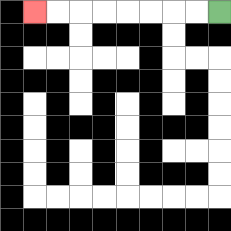{'start': '[9, 0]', 'end': '[1, 0]', 'path_directions': 'L,L,L,L,L,L,L,L', 'path_coordinates': '[[9, 0], [8, 0], [7, 0], [6, 0], [5, 0], [4, 0], [3, 0], [2, 0], [1, 0]]'}